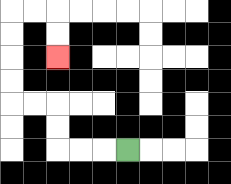{'start': '[5, 6]', 'end': '[2, 2]', 'path_directions': 'L,L,L,U,U,L,L,U,U,U,U,R,R,D,D', 'path_coordinates': '[[5, 6], [4, 6], [3, 6], [2, 6], [2, 5], [2, 4], [1, 4], [0, 4], [0, 3], [0, 2], [0, 1], [0, 0], [1, 0], [2, 0], [2, 1], [2, 2]]'}